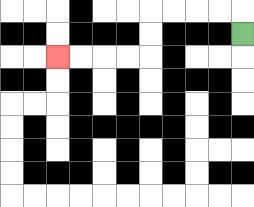{'start': '[10, 1]', 'end': '[2, 2]', 'path_directions': 'U,L,L,L,L,D,D,L,L,L,L', 'path_coordinates': '[[10, 1], [10, 0], [9, 0], [8, 0], [7, 0], [6, 0], [6, 1], [6, 2], [5, 2], [4, 2], [3, 2], [2, 2]]'}